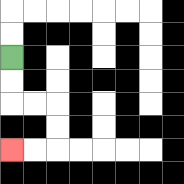{'start': '[0, 2]', 'end': '[0, 6]', 'path_directions': 'D,D,R,R,D,D,L,L', 'path_coordinates': '[[0, 2], [0, 3], [0, 4], [1, 4], [2, 4], [2, 5], [2, 6], [1, 6], [0, 6]]'}